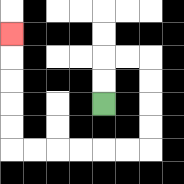{'start': '[4, 4]', 'end': '[0, 1]', 'path_directions': 'U,U,R,R,D,D,D,D,L,L,L,L,L,L,U,U,U,U,U', 'path_coordinates': '[[4, 4], [4, 3], [4, 2], [5, 2], [6, 2], [6, 3], [6, 4], [6, 5], [6, 6], [5, 6], [4, 6], [3, 6], [2, 6], [1, 6], [0, 6], [0, 5], [0, 4], [0, 3], [0, 2], [0, 1]]'}